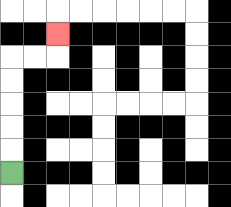{'start': '[0, 7]', 'end': '[2, 1]', 'path_directions': 'U,U,U,U,U,R,R,U', 'path_coordinates': '[[0, 7], [0, 6], [0, 5], [0, 4], [0, 3], [0, 2], [1, 2], [2, 2], [2, 1]]'}